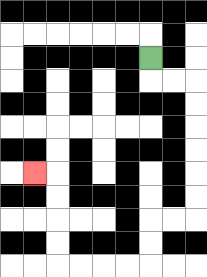{'start': '[6, 2]', 'end': '[1, 7]', 'path_directions': 'D,R,R,D,D,D,D,D,D,L,L,D,D,L,L,L,L,U,U,U,U,L', 'path_coordinates': '[[6, 2], [6, 3], [7, 3], [8, 3], [8, 4], [8, 5], [8, 6], [8, 7], [8, 8], [8, 9], [7, 9], [6, 9], [6, 10], [6, 11], [5, 11], [4, 11], [3, 11], [2, 11], [2, 10], [2, 9], [2, 8], [2, 7], [1, 7]]'}